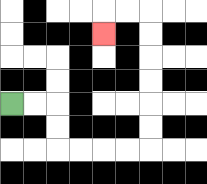{'start': '[0, 4]', 'end': '[4, 1]', 'path_directions': 'R,R,D,D,R,R,R,R,U,U,U,U,U,U,L,L,D', 'path_coordinates': '[[0, 4], [1, 4], [2, 4], [2, 5], [2, 6], [3, 6], [4, 6], [5, 6], [6, 6], [6, 5], [6, 4], [6, 3], [6, 2], [6, 1], [6, 0], [5, 0], [4, 0], [4, 1]]'}